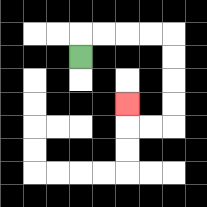{'start': '[3, 2]', 'end': '[5, 4]', 'path_directions': 'U,R,R,R,R,D,D,D,D,L,L,U', 'path_coordinates': '[[3, 2], [3, 1], [4, 1], [5, 1], [6, 1], [7, 1], [7, 2], [7, 3], [7, 4], [7, 5], [6, 5], [5, 5], [5, 4]]'}